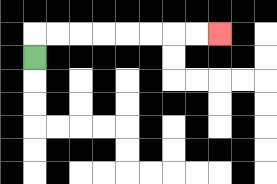{'start': '[1, 2]', 'end': '[9, 1]', 'path_directions': 'U,R,R,R,R,R,R,R,R', 'path_coordinates': '[[1, 2], [1, 1], [2, 1], [3, 1], [4, 1], [5, 1], [6, 1], [7, 1], [8, 1], [9, 1]]'}